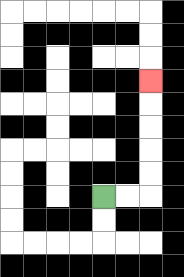{'start': '[4, 8]', 'end': '[6, 3]', 'path_directions': 'R,R,U,U,U,U,U', 'path_coordinates': '[[4, 8], [5, 8], [6, 8], [6, 7], [6, 6], [6, 5], [6, 4], [6, 3]]'}